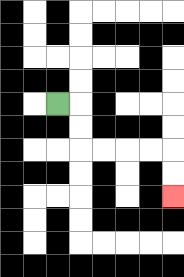{'start': '[2, 4]', 'end': '[7, 8]', 'path_directions': 'R,D,D,R,R,R,R,D,D', 'path_coordinates': '[[2, 4], [3, 4], [3, 5], [3, 6], [4, 6], [5, 6], [6, 6], [7, 6], [7, 7], [7, 8]]'}